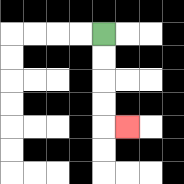{'start': '[4, 1]', 'end': '[5, 5]', 'path_directions': 'D,D,D,D,R', 'path_coordinates': '[[4, 1], [4, 2], [4, 3], [4, 4], [4, 5], [5, 5]]'}